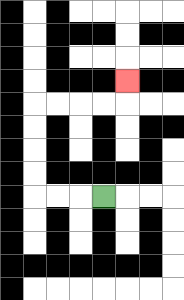{'start': '[4, 8]', 'end': '[5, 3]', 'path_directions': 'L,L,L,U,U,U,U,R,R,R,R,U', 'path_coordinates': '[[4, 8], [3, 8], [2, 8], [1, 8], [1, 7], [1, 6], [1, 5], [1, 4], [2, 4], [3, 4], [4, 4], [5, 4], [5, 3]]'}